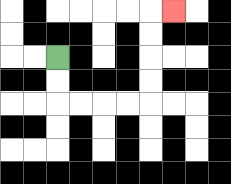{'start': '[2, 2]', 'end': '[7, 0]', 'path_directions': 'D,D,R,R,R,R,U,U,U,U,R', 'path_coordinates': '[[2, 2], [2, 3], [2, 4], [3, 4], [4, 4], [5, 4], [6, 4], [6, 3], [6, 2], [6, 1], [6, 0], [7, 0]]'}